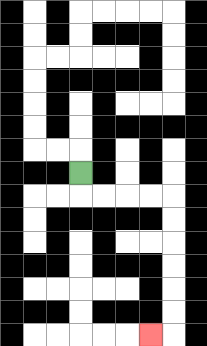{'start': '[3, 7]', 'end': '[6, 14]', 'path_directions': 'D,R,R,R,R,D,D,D,D,D,D,L', 'path_coordinates': '[[3, 7], [3, 8], [4, 8], [5, 8], [6, 8], [7, 8], [7, 9], [7, 10], [7, 11], [7, 12], [7, 13], [7, 14], [6, 14]]'}